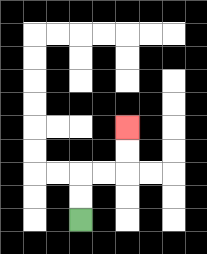{'start': '[3, 9]', 'end': '[5, 5]', 'path_directions': 'U,U,R,R,U,U', 'path_coordinates': '[[3, 9], [3, 8], [3, 7], [4, 7], [5, 7], [5, 6], [5, 5]]'}